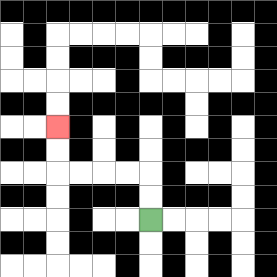{'start': '[6, 9]', 'end': '[2, 5]', 'path_directions': 'U,U,L,L,L,L,U,U', 'path_coordinates': '[[6, 9], [6, 8], [6, 7], [5, 7], [4, 7], [3, 7], [2, 7], [2, 6], [2, 5]]'}